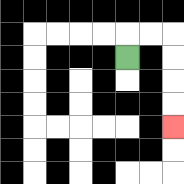{'start': '[5, 2]', 'end': '[7, 5]', 'path_directions': 'U,R,R,D,D,D,D', 'path_coordinates': '[[5, 2], [5, 1], [6, 1], [7, 1], [7, 2], [7, 3], [7, 4], [7, 5]]'}